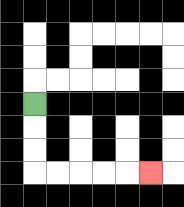{'start': '[1, 4]', 'end': '[6, 7]', 'path_directions': 'D,D,D,R,R,R,R,R', 'path_coordinates': '[[1, 4], [1, 5], [1, 6], [1, 7], [2, 7], [3, 7], [4, 7], [5, 7], [6, 7]]'}